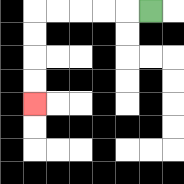{'start': '[6, 0]', 'end': '[1, 4]', 'path_directions': 'L,L,L,L,L,D,D,D,D', 'path_coordinates': '[[6, 0], [5, 0], [4, 0], [3, 0], [2, 0], [1, 0], [1, 1], [1, 2], [1, 3], [1, 4]]'}